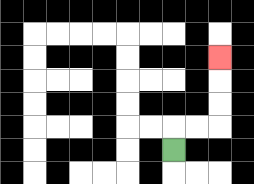{'start': '[7, 6]', 'end': '[9, 2]', 'path_directions': 'U,R,R,U,U,U', 'path_coordinates': '[[7, 6], [7, 5], [8, 5], [9, 5], [9, 4], [9, 3], [9, 2]]'}